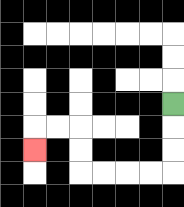{'start': '[7, 4]', 'end': '[1, 6]', 'path_directions': 'D,D,D,L,L,L,L,U,U,L,L,D', 'path_coordinates': '[[7, 4], [7, 5], [7, 6], [7, 7], [6, 7], [5, 7], [4, 7], [3, 7], [3, 6], [3, 5], [2, 5], [1, 5], [1, 6]]'}